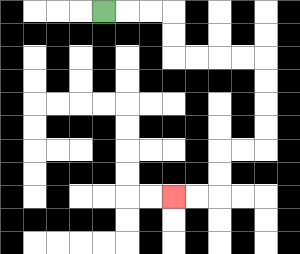{'start': '[4, 0]', 'end': '[7, 8]', 'path_directions': 'R,R,R,D,D,R,R,R,R,D,D,D,D,L,L,D,D,L,L', 'path_coordinates': '[[4, 0], [5, 0], [6, 0], [7, 0], [7, 1], [7, 2], [8, 2], [9, 2], [10, 2], [11, 2], [11, 3], [11, 4], [11, 5], [11, 6], [10, 6], [9, 6], [9, 7], [9, 8], [8, 8], [7, 8]]'}